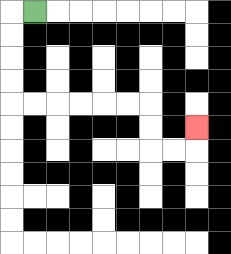{'start': '[1, 0]', 'end': '[8, 5]', 'path_directions': 'L,D,D,D,D,R,R,R,R,R,R,D,D,R,R,U', 'path_coordinates': '[[1, 0], [0, 0], [0, 1], [0, 2], [0, 3], [0, 4], [1, 4], [2, 4], [3, 4], [4, 4], [5, 4], [6, 4], [6, 5], [6, 6], [7, 6], [8, 6], [8, 5]]'}